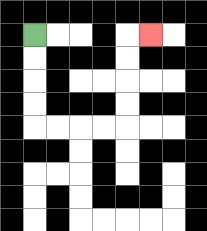{'start': '[1, 1]', 'end': '[6, 1]', 'path_directions': 'D,D,D,D,R,R,R,R,U,U,U,U,R', 'path_coordinates': '[[1, 1], [1, 2], [1, 3], [1, 4], [1, 5], [2, 5], [3, 5], [4, 5], [5, 5], [5, 4], [5, 3], [5, 2], [5, 1], [6, 1]]'}